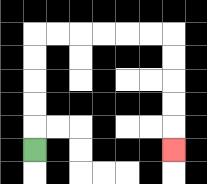{'start': '[1, 6]', 'end': '[7, 6]', 'path_directions': 'U,U,U,U,U,R,R,R,R,R,R,D,D,D,D,D', 'path_coordinates': '[[1, 6], [1, 5], [1, 4], [1, 3], [1, 2], [1, 1], [2, 1], [3, 1], [4, 1], [5, 1], [6, 1], [7, 1], [7, 2], [7, 3], [7, 4], [7, 5], [7, 6]]'}